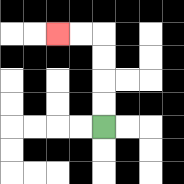{'start': '[4, 5]', 'end': '[2, 1]', 'path_directions': 'U,U,U,U,L,L', 'path_coordinates': '[[4, 5], [4, 4], [4, 3], [4, 2], [4, 1], [3, 1], [2, 1]]'}